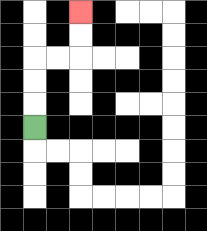{'start': '[1, 5]', 'end': '[3, 0]', 'path_directions': 'U,U,U,R,R,U,U', 'path_coordinates': '[[1, 5], [1, 4], [1, 3], [1, 2], [2, 2], [3, 2], [3, 1], [3, 0]]'}